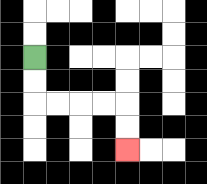{'start': '[1, 2]', 'end': '[5, 6]', 'path_directions': 'D,D,R,R,R,R,D,D', 'path_coordinates': '[[1, 2], [1, 3], [1, 4], [2, 4], [3, 4], [4, 4], [5, 4], [5, 5], [5, 6]]'}